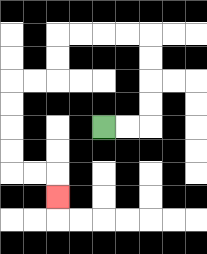{'start': '[4, 5]', 'end': '[2, 8]', 'path_directions': 'R,R,U,U,U,U,L,L,L,L,D,D,L,L,D,D,D,D,R,R,D', 'path_coordinates': '[[4, 5], [5, 5], [6, 5], [6, 4], [6, 3], [6, 2], [6, 1], [5, 1], [4, 1], [3, 1], [2, 1], [2, 2], [2, 3], [1, 3], [0, 3], [0, 4], [0, 5], [0, 6], [0, 7], [1, 7], [2, 7], [2, 8]]'}